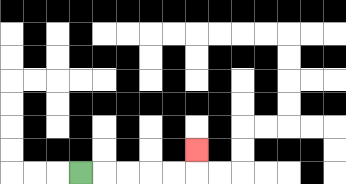{'start': '[3, 7]', 'end': '[8, 6]', 'path_directions': 'R,R,R,R,R,U', 'path_coordinates': '[[3, 7], [4, 7], [5, 7], [6, 7], [7, 7], [8, 7], [8, 6]]'}